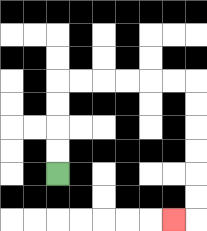{'start': '[2, 7]', 'end': '[7, 9]', 'path_directions': 'U,U,U,U,R,R,R,R,R,R,D,D,D,D,D,D,L', 'path_coordinates': '[[2, 7], [2, 6], [2, 5], [2, 4], [2, 3], [3, 3], [4, 3], [5, 3], [6, 3], [7, 3], [8, 3], [8, 4], [8, 5], [8, 6], [8, 7], [8, 8], [8, 9], [7, 9]]'}